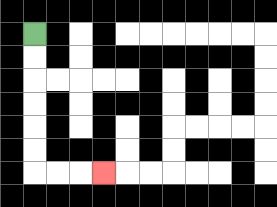{'start': '[1, 1]', 'end': '[4, 7]', 'path_directions': 'D,D,D,D,D,D,R,R,R', 'path_coordinates': '[[1, 1], [1, 2], [1, 3], [1, 4], [1, 5], [1, 6], [1, 7], [2, 7], [3, 7], [4, 7]]'}